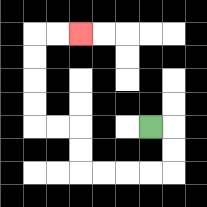{'start': '[6, 5]', 'end': '[3, 1]', 'path_directions': 'R,D,D,L,L,L,L,U,U,L,L,U,U,U,U,R,R', 'path_coordinates': '[[6, 5], [7, 5], [7, 6], [7, 7], [6, 7], [5, 7], [4, 7], [3, 7], [3, 6], [3, 5], [2, 5], [1, 5], [1, 4], [1, 3], [1, 2], [1, 1], [2, 1], [3, 1]]'}